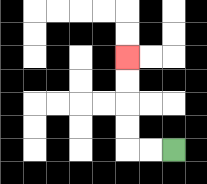{'start': '[7, 6]', 'end': '[5, 2]', 'path_directions': 'L,L,U,U,U,U', 'path_coordinates': '[[7, 6], [6, 6], [5, 6], [5, 5], [5, 4], [5, 3], [5, 2]]'}